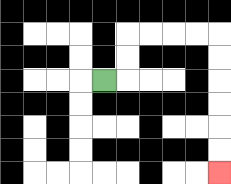{'start': '[4, 3]', 'end': '[9, 7]', 'path_directions': 'R,U,U,R,R,R,R,D,D,D,D,D,D', 'path_coordinates': '[[4, 3], [5, 3], [5, 2], [5, 1], [6, 1], [7, 1], [8, 1], [9, 1], [9, 2], [9, 3], [9, 4], [9, 5], [9, 6], [9, 7]]'}